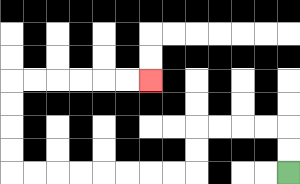{'start': '[12, 7]', 'end': '[6, 3]', 'path_directions': 'U,U,L,L,L,L,D,D,L,L,L,L,L,L,L,L,U,U,U,U,R,R,R,R,R,R', 'path_coordinates': '[[12, 7], [12, 6], [12, 5], [11, 5], [10, 5], [9, 5], [8, 5], [8, 6], [8, 7], [7, 7], [6, 7], [5, 7], [4, 7], [3, 7], [2, 7], [1, 7], [0, 7], [0, 6], [0, 5], [0, 4], [0, 3], [1, 3], [2, 3], [3, 3], [4, 3], [5, 3], [6, 3]]'}